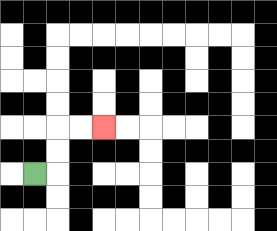{'start': '[1, 7]', 'end': '[4, 5]', 'path_directions': 'R,U,U,R,R', 'path_coordinates': '[[1, 7], [2, 7], [2, 6], [2, 5], [3, 5], [4, 5]]'}